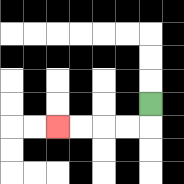{'start': '[6, 4]', 'end': '[2, 5]', 'path_directions': 'D,L,L,L,L', 'path_coordinates': '[[6, 4], [6, 5], [5, 5], [4, 5], [3, 5], [2, 5]]'}